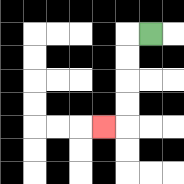{'start': '[6, 1]', 'end': '[4, 5]', 'path_directions': 'L,D,D,D,D,L', 'path_coordinates': '[[6, 1], [5, 1], [5, 2], [5, 3], [5, 4], [5, 5], [4, 5]]'}